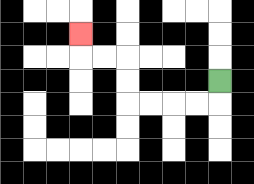{'start': '[9, 3]', 'end': '[3, 1]', 'path_directions': 'D,L,L,L,L,U,U,L,L,U', 'path_coordinates': '[[9, 3], [9, 4], [8, 4], [7, 4], [6, 4], [5, 4], [5, 3], [5, 2], [4, 2], [3, 2], [3, 1]]'}